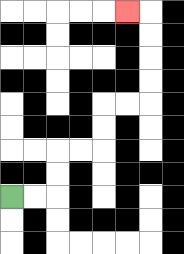{'start': '[0, 8]', 'end': '[5, 0]', 'path_directions': 'R,R,U,U,R,R,U,U,R,R,U,U,U,U,L', 'path_coordinates': '[[0, 8], [1, 8], [2, 8], [2, 7], [2, 6], [3, 6], [4, 6], [4, 5], [4, 4], [5, 4], [6, 4], [6, 3], [6, 2], [6, 1], [6, 0], [5, 0]]'}